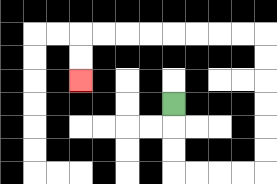{'start': '[7, 4]', 'end': '[3, 3]', 'path_directions': 'D,D,D,R,R,R,R,U,U,U,U,U,U,L,L,L,L,L,L,L,L,D,D', 'path_coordinates': '[[7, 4], [7, 5], [7, 6], [7, 7], [8, 7], [9, 7], [10, 7], [11, 7], [11, 6], [11, 5], [11, 4], [11, 3], [11, 2], [11, 1], [10, 1], [9, 1], [8, 1], [7, 1], [6, 1], [5, 1], [4, 1], [3, 1], [3, 2], [3, 3]]'}